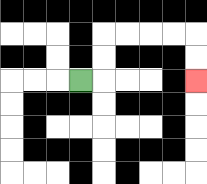{'start': '[3, 3]', 'end': '[8, 3]', 'path_directions': 'R,U,U,R,R,R,R,D,D', 'path_coordinates': '[[3, 3], [4, 3], [4, 2], [4, 1], [5, 1], [6, 1], [7, 1], [8, 1], [8, 2], [8, 3]]'}